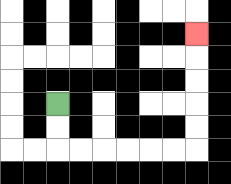{'start': '[2, 4]', 'end': '[8, 1]', 'path_directions': 'D,D,R,R,R,R,R,R,U,U,U,U,U', 'path_coordinates': '[[2, 4], [2, 5], [2, 6], [3, 6], [4, 6], [5, 6], [6, 6], [7, 6], [8, 6], [8, 5], [8, 4], [8, 3], [8, 2], [8, 1]]'}